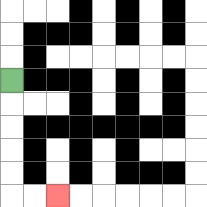{'start': '[0, 3]', 'end': '[2, 8]', 'path_directions': 'D,D,D,D,D,R,R', 'path_coordinates': '[[0, 3], [0, 4], [0, 5], [0, 6], [0, 7], [0, 8], [1, 8], [2, 8]]'}